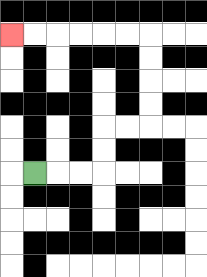{'start': '[1, 7]', 'end': '[0, 1]', 'path_directions': 'R,R,R,U,U,R,R,U,U,U,U,L,L,L,L,L,L', 'path_coordinates': '[[1, 7], [2, 7], [3, 7], [4, 7], [4, 6], [4, 5], [5, 5], [6, 5], [6, 4], [6, 3], [6, 2], [6, 1], [5, 1], [4, 1], [3, 1], [2, 1], [1, 1], [0, 1]]'}